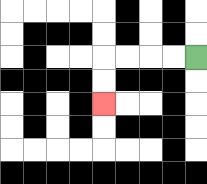{'start': '[8, 2]', 'end': '[4, 4]', 'path_directions': 'L,L,L,L,D,D', 'path_coordinates': '[[8, 2], [7, 2], [6, 2], [5, 2], [4, 2], [4, 3], [4, 4]]'}